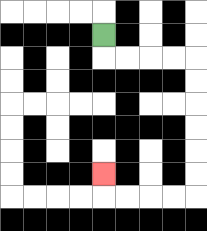{'start': '[4, 1]', 'end': '[4, 7]', 'path_directions': 'D,R,R,R,R,D,D,D,D,D,D,L,L,L,L,U', 'path_coordinates': '[[4, 1], [4, 2], [5, 2], [6, 2], [7, 2], [8, 2], [8, 3], [8, 4], [8, 5], [8, 6], [8, 7], [8, 8], [7, 8], [6, 8], [5, 8], [4, 8], [4, 7]]'}